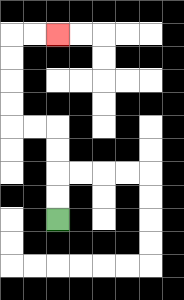{'start': '[2, 9]', 'end': '[2, 1]', 'path_directions': 'U,U,U,U,L,L,U,U,U,U,R,R', 'path_coordinates': '[[2, 9], [2, 8], [2, 7], [2, 6], [2, 5], [1, 5], [0, 5], [0, 4], [0, 3], [0, 2], [0, 1], [1, 1], [2, 1]]'}